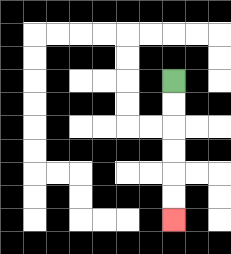{'start': '[7, 3]', 'end': '[7, 9]', 'path_directions': 'D,D,D,D,D,D', 'path_coordinates': '[[7, 3], [7, 4], [7, 5], [7, 6], [7, 7], [7, 8], [7, 9]]'}